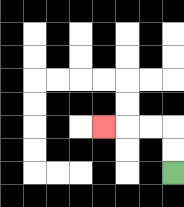{'start': '[7, 7]', 'end': '[4, 5]', 'path_directions': 'U,U,L,L,L', 'path_coordinates': '[[7, 7], [7, 6], [7, 5], [6, 5], [5, 5], [4, 5]]'}